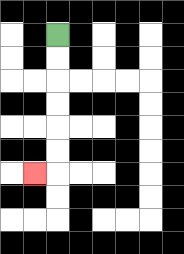{'start': '[2, 1]', 'end': '[1, 7]', 'path_directions': 'D,D,D,D,D,D,L', 'path_coordinates': '[[2, 1], [2, 2], [2, 3], [2, 4], [2, 5], [2, 6], [2, 7], [1, 7]]'}